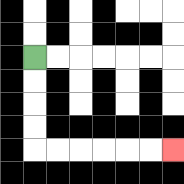{'start': '[1, 2]', 'end': '[7, 6]', 'path_directions': 'D,D,D,D,R,R,R,R,R,R', 'path_coordinates': '[[1, 2], [1, 3], [1, 4], [1, 5], [1, 6], [2, 6], [3, 6], [4, 6], [5, 6], [6, 6], [7, 6]]'}